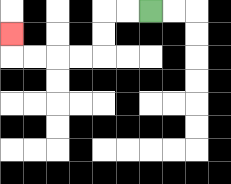{'start': '[6, 0]', 'end': '[0, 1]', 'path_directions': 'L,L,D,D,L,L,L,L,U', 'path_coordinates': '[[6, 0], [5, 0], [4, 0], [4, 1], [4, 2], [3, 2], [2, 2], [1, 2], [0, 2], [0, 1]]'}